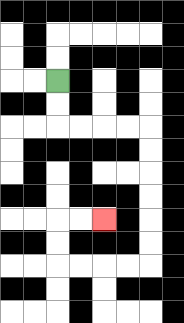{'start': '[2, 3]', 'end': '[4, 9]', 'path_directions': 'D,D,R,R,R,R,D,D,D,D,D,D,L,L,L,L,U,U,R,R', 'path_coordinates': '[[2, 3], [2, 4], [2, 5], [3, 5], [4, 5], [5, 5], [6, 5], [6, 6], [6, 7], [6, 8], [6, 9], [6, 10], [6, 11], [5, 11], [4, 11], [3, 11], [2, 11], [2, 10], [2, 9], [3, 9], [4, 9]]'}